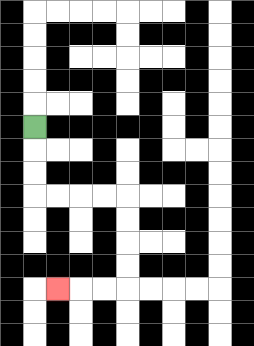{'start': '[1, 5]', 'end': '[2, 12]', 'path_directions': 'D,D,D,R,R,R,R,D,D,D,D,L,L,L', 'path_coordinates': '[[1, 5], [1, 6], [1, 7], [1, 8], [2, 8], [3, 8], [4, 8], [5, 8], [5, 9], [5, 10], [5, 11], [5, 12], [4, 12], [3, 12], [2, 12]]'}